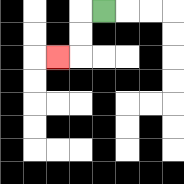{'start': '[4, 0]', 'end': '[2, 2]', 'path_directions': 'L,D,D,L', 'path_coordinates': '[[4, 0], [3, 0], [3, 1], [3, 2], [2, 2]]'}